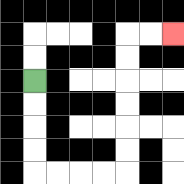{'start': '[1, 3]', 'end': '[7, 1]', 'path_directions': 'D,D,D,D,R,R,R,R,U,U,U,U,U,U,R,R', 'path_coordinates': '[[1, 3], [1, 4], [1, 5], [1, 6], [1, 7], [2, 7], [3, 7], [4, 7], [5, 7], [5, 6], [5, 5], [5, 4], [5, 3], [5, 2], [5, 1], [6, 1], [7, 1]]'}